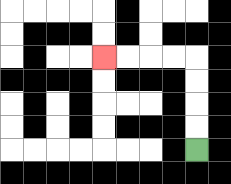{'start': '[8, 6]', 'end': '[4, 2]', 'path_directions': 'U,U,U,U,L,L,L,L', 'path_coordinates': '[[8, 6], [8, 5], [8, 4], [8, 3], [8, 2], [7, 2], [6, 2], [5, 2], [4, 2]]'}